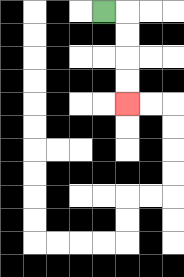{'start': '[4, 0]', 'end': '[5, 4]', 'path_directions': 'R,D,D,D,D', 'path_coordinates': '[[4, 0], [5, 0], [5, 1], [5, 2], [5, 3], [5, 4]]'}